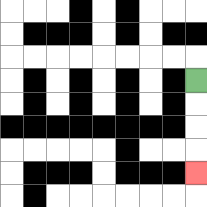{'start': '[8, 3]', 'end': '[8, 7]', 'path_directions': 'D,D,D,D', 'path_coordinates': '[[8, 3], [8, 4], [8, 5], [8, 6], [8, 7]]'}